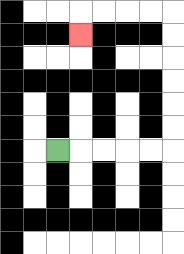{'start': '[2, 6]', 'end': '[3, 1]', 'path_directions': 'R,R,R,R,R,U,U,U,U,U,U,L,L,L,L,D', 'path_coordinates': '[[2, 6], [3, 6], [4, 6], [5, 6], [6, 6], [7, 6], [7, 5], [7, 4], [7, 3], [7, 2], [7, 1], [7, 0], [6, 0], [5, 0], [4, 0], [3, 0], [3, 1]]'}